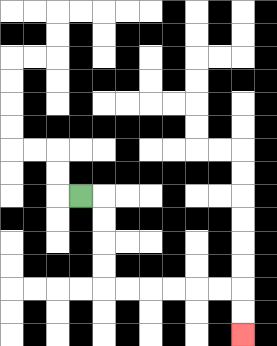{'start': '[3, 8]', 'end': '[10, 14]', 'path_directions': 'R,D,D,D,D,R,R,R,R,R,R,D,D', 'path_coordinates': '[[3, 8], [4, 8], [4, 9], [4, 10], [4, 11], [4, 12], [5, 12], [6, 12], [7, 12], [8, 12], [9, 12], [10, 12], [10, 13], [10, 14]]'}